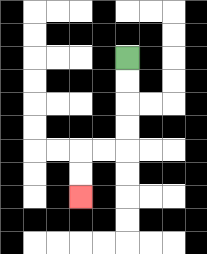{'start': '[5, 2]', 'end': '[3, 8]', 'path_directions': 'D,D,D,D,L,L,D,D', 'path_coordinates': '[[5, 2], [5, 3], [5, 4], [5, 5], [5, 6], [4, 6], [3, 6], [3, 7], [3, 8]]'}